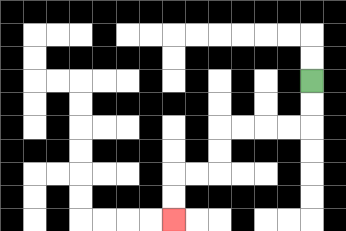{'start': '[13, 3]', 'end': '[7, 9]', 'path_directions': 'D,D,L,L,L,L,D,D,L,L,D,D', 'path_coordinates': '[[13, 3], [13, 4], [13, 5], [12, 5], [11, 5], [10, 5], [9, 5], [9, 6], [9, 7], [8, 7], [7, 7], [7, 8], [7, 9]]'}